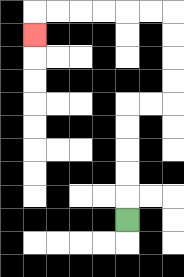{'start': '[5, 9]', 'end': '[1, 1]', 'path_directions': 'U,U,U,U,U,R,R,U,U,U,U,L,L,L,L,L,L,D', 'path_coordinates': '[[5, 9], [5, 8], [5, 7], [5, 6], [5, 5], [5, 4], [6, 4], [7, 4], [7, 3], [7, 2], [7, 1], [7, 0], [6, 0], [5, 0], [4, 0], [3, 0], [2, 0], [1, 0], [1, 1]]'}